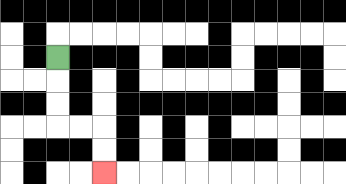{'start': '[2, 2]', 'end': '[4, 7]', 'path_directions': 'D,D,D,R,R,D,D', 'path_coordinates': '[[2, 2], [2, 3], [2, 4], [2, 5], [3, 5], [4, 5], [4, 6], [4, 7]]'}